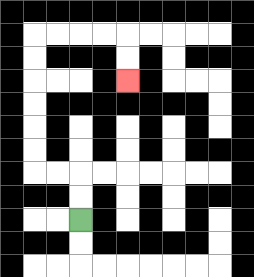{'start': '[3, 9]', 'end': '[5, 3]', 'path_directions': 'U,U,L,L,U,U,U,U,U,U,R,R,R,R,D,D', 'path_coordinates': '[[3, 9], [3, 8], [3, 7], [2, 7], [1, 7], [1, 6], [1, 5], [1, 4], [1, 3], [1, 2], [1, 1], [2, 1], [3, 1], [4, 1], [5, 1], [5, 2], [5, 3]]'}